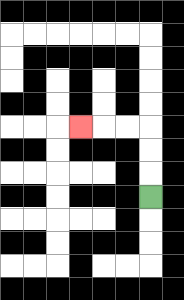{'start': '[6, 8]', 'end': '[3, 5]', 'path_directions': 'U,U,U,L,L,L', 'path_coordinates': '[[6, 8], [6, 7], [6, 6], [6, 5], [5, 5], [4, 5], [3, 5]]'}